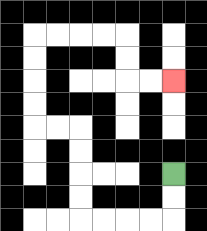{'start': '[7, 7]', 'end': '[7, 3]', 'path_directions': 'D,D,L,L,L,L,U,U,U,U,L,L,U,U,U,U,R,R,R,R,D,D,R,R', 'path_coordinates': '[[7, 7], [7, 8], [7, 9], [6, 9], [5, 9], [4, 9], [3, 9], [3, 8], [3, 7], [3, 6], [3, 5], [2, 5], [1, 5], [1, 4], [1, 3], [1, 2], [1, 1], [2, 1], [3, 1], [4, 1], [5, 1], [5, 2], [5, 3], [6, 3], [7, 3]]'}